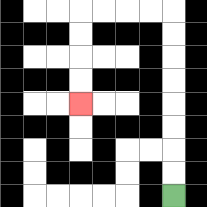{'start': '[7, 8]', 'end': '[3, 4]', 'path_directions': 'U,U,U,U,U,U,U,U,L,L,L,L,D,D,D,D', 'path_coordinates': '[[7, 8], [7, 7], [7, 6], [7, 5], [7, 4], [7, 3], [7, 2], [7, 1], [7, 0], [6, 0], [5, 0], [4, 0], [3, 0], [3, 1], [3, 2], [3, 3], [3, 4]]'}